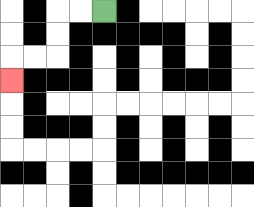{'start': '[4, 0]', 'end': '[0, 3]', 'path_directions': 'L,L,D,D,L,L,D', 'path_coordinates': '[[4, 0], [3, 0], [2, 0], [2, 1], [2, 2], [1, 2], [0, 2], [0, 3]]'}